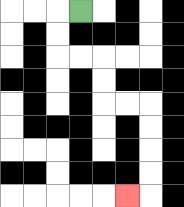{'start': '[3, 0]', 'end': '[5, 8]', 'path_directions': 'L,D,D,R,R,D,D,R,R,D,D,D,D,L', 'path_coordinates': '[[3, 0], [2, 0], [2, 1], [2, 2], [3, 2], [4, 2], [4, 3], [4, 4], [5, 4], [6, 4], [6, 5], [6, 6], [6, 7], [6, 8], [5, 8]]'}